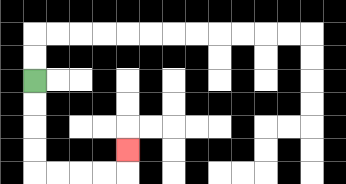{'start': '[1, 3]', 'end': '[5, 6]', 'path_directions': 'D,D,D,D,R,R,R,R,U', 'path_coordinates': '[[1, 3], [1, 4], [1, 5], [1, 6], [1, 7], [2, 7], [3, 7], [4, 7], [5, 7], [5, 6]]'}